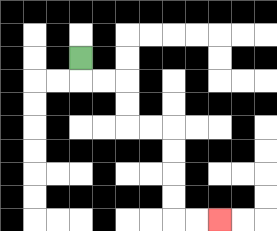{'start': '[3, 2]', 'end': '[9, 9]', 'path_directions': 'D,R,R,D,D,R,R,D,D,D,D,R,R', 'path_coordinates': '[[3, 2], [3, 3], [4, 3], [5, 3], [5, 4], [5, 5], [6, 5], [7, 5], [7, 6], [7, 7], [7, 8], [7, 9], [8, 9], [9, 9]]'}